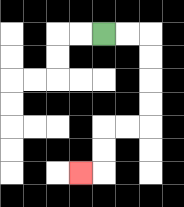{'start': '[4, 1]', 'end': '[3, 7]', 'path_directions': 'R,R,D,D,D,D,L,L,D,D,L', 'path_coordinates': '[[4, 1], [5, 1], [6, 1], [6, 2], [6, 3], [6, 4], [6, 5], [5, 5], [4, 5], [4, 6], [4, 7], [3, 7]]'}